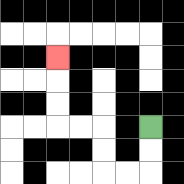{'start': '[6, 5]', 'end': '[2, 2]', 'path_directions': 'D,D,L,L,U,U,L,L,U,U,U', 'path_coordinates': '[[6, 5], [6, 6], [6, 7], [5, 7], [4, 7], [4, 6], [4, 5], [3, 5], [2, 5], [2, 4], [2, 3], [2, 2]]'}